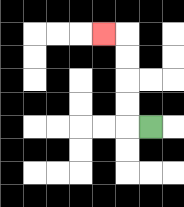{'start': '[6, 5]', 'end': '[4, 1]', 'path_directions': 'L,U,U,U,U,L', 'path_coordinates': '[[6, 5], [5, 5], [5, 4], [5, 3], [5, 2], [5, 1], [4, 1]]'}